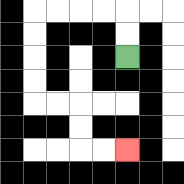{'start': '[5, 2]', 'end': '[5, 6]', 'path_directions': 'U,U,L,L,L,L,D,D,D,D,R,R,D,D,R,R', 'path_coordinates': '[[5, 2], [5, 1], [5, 0], [4, 0], [3, 0], [2, 0], [1, 0], [1, 1], [1, 2], [1, 3], [1, 4], [2, 4], [3, 4], [3, 5], [3, 6], [4, 6], [5, 6]]'}